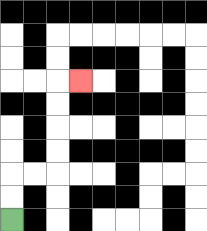{'start': '[0, 9]', 'end': '[3, 3]', 'path_directions': 'U,U,R,R,U,U,U,U,R', 'path_coordinates': '[[0, 9], [0, 8], [0, 7], [1, 7], [2, 7], [2, 6], [2, 5], [2, 4], [2, 3], [3, 3]]'}